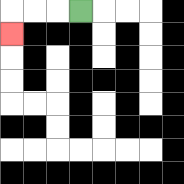{'start': '[3, 0]', 'end': '[0, 1]', 'path_directions': 'L,L,L,D', 'path_coordinates': '[[3, 0], [2, 0], [1, 0], [0, 0], [0, 1]]'}